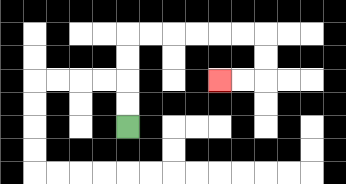{'start': '[5, 5]', 'end': '[9, 3]', 'path_directions': 'U,U,U,U,R,R,R,R,R,R,D,D,L,L', 'path_coordinates': '[[5, 5], [5, 4], [5, 3], [5, 2], [5, 1], [6, 1], [7, 1], [8, 1], [9, 1], [10, 1], [11, 1], [11, 2], [11, 3], [10, 3], [9, 3]]'}